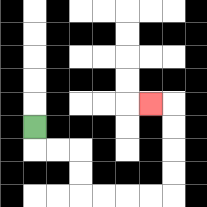{'start': '[1, 5]', 'end': '[6, 4]', 'path_directions': 'D,R,R,D,D,R,R,R,R,U,U,U,U,L', 'path_coordinates': '[[1, 5], [1, 6], [2, 6], [3, 6], [3, 7], [3, 8], [4, 8], [5, 8], [6, 8], [7, 8], [7, 7], [7, 6], [7, 5], [7, 4], [6, 4]]'}